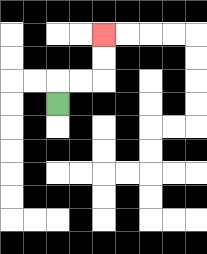{'start': '[2, 4]', 'end': '[4, 1]', 'path_directions': 'U,R,R,U,U', 'path_coordinates': '[[2, 4], [2, 3], [3, 3], [4, 3], [4, 2], [4, 1]]'}